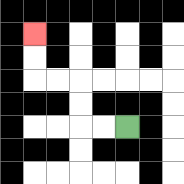{'start': '[5, 5]', 'end': '[1, 1]', 'path_directions': 'L,L,U,U,L,L,U,U', 'path_coordinates': '[[5, 5], [4, 5], [3, 5], [3, 4], [3, 3], [2, 3], [1, 3], [1, 2], [1, 1]]'}